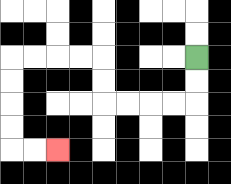{'start': '[8, 2]', 'end': '[2, 6]', 'path_directions': 'D,D,L,L,L,L,U,U,L,L,L,L,D,D,D,D,R,R', 'path_coordinates': '[[8, 2], [8, 3], [8, 4], [7, 4], [6, 4], [5, 4], [4, 4], [4, 3], [4, 2], [3, 2], [2, 2], [1, 2], [0, 2], [0, 3], [0, 4], [0, 5], [0, 6], [1, 6], [2, 6]]'}